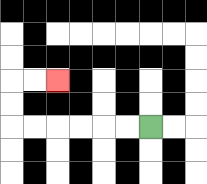{'start': '[6, 5]', 'end': '[2, 3]', 'path_directions': 'L,L,L,L,L,L,U,U,R,R', 'path_coordinates': '[[6, 5], [5, 5], [4, 5], [3, 5], [2, 5], [1, 5], [0, 5], [0, 4], [0, 3], [1, 3], [2, 3]]'}